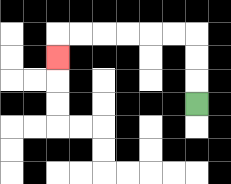{'start': '[8, 4]', 'end': '[2, 2]', 'path_directions': 'U,U,U,L,L,L,L,L,L,D', 'path_coordinates': '[[8, 4], [8, 3], [8, 2], [8, 1], [7, 1], [6, 1], [5, 1], [4, 1], [3, 1], [2, 1], [2, 2]]'}